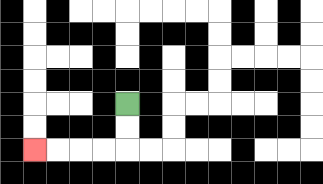{'start': '[5, 4]', 'end': '[1, 6]', 'path_directions': 'D,D,L,L,L,L', 'path_coordinates': '[[5, 4], [5, 5], [5, 6], [4, 6], [3, 6], [2, 6], [1, 6]]'}